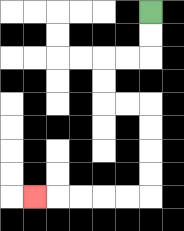{'start': '[6, 0]', 'end': '[1, 8]', 'path_directions': 'D,D,L,L,D,D,R,R,D,D,D,D,L,L,L,L,L', 'path_coordinates': '[[6, 0], [6, 1], [6, 2], [5, 2], [4, 2], [4, 3], [4, 4], [5, 4], [6, 4], [6, 5], [6, 6], [6, 7], [6, 8], [5, 8], [4, 8], [3, 8], [2, 8], [1, 8]]'}